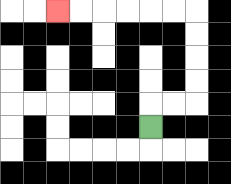{'start': '[6, 5]', 'end': '[2, 0]', 'path_directions': 'U,R,R,U,U,U,U,L,L,L,L,L,L', 'path_coordinates': '[[6, 5], [6, 4], [7, 4], [8, 4], [8, 3], [8, 2], [8, 1], [8, 0], [7, 0], [6, 0], [5, 0], [4, 0], [3, 0], [2, 0]]'}